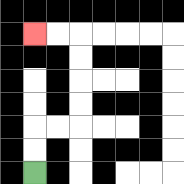{'start': '[1, 7]', 'end': '[1, 1]', 'path_directions': 'U,U,R,R,U,U,U,U,L,L', 'path_coordinates': '[[1, 7], [1, 6], [1, 5], [2, 5], [3, 5], [3, 4], [3, 3], [3, 2], [3, 1], [2, 1], [1, 1]]'}